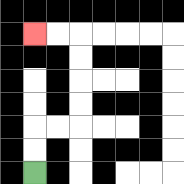{'start': '[1, 7]', 'end': '[1, 1]', 'path_directions': 'U,U,R,R,U,U,U,U,L,L', 'path_coordinates': '[[1, 7], [1, 6], [1, 5], [2, 5], [3, 5], [3, 4], [3, 3], [3, 2], [3, 1], [2, 1], [1, 1]]'}